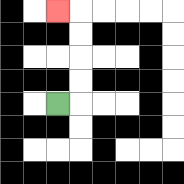{'start': '[2, 4]', 'end': '[2, 0]', 'path_directions': 'R,U,U,U,U,L', 'path_coordinates': '[[2, 4], [3, 4], [3, 3], [3, 2], [3, 1], [3, 0], [2, 0]]'}